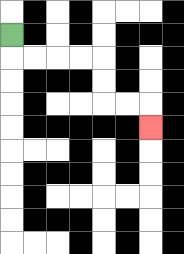{'start': '[0, 1]', 'end': '[6, 5]', 'path_directions': 'D,R,R,R,R,D,D,R,R,D', 'path_coordinates': '[[0, 1], [0, 2], [1, 2], [2, 2], [3, 2], [4, 2], [4, 3], [4, 4], [5, 4], [6, 4], [6, 5]]'}